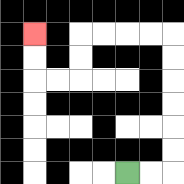{'start': '[5, 7]', 'end': '[1, 1]', 'path_directions': 'R,R,U,U,U,U,U,U,L,L,L,L,D,D,L,L,U,U', 'path_coordinates': '[[5, 7], [6, 7], [7, 7], [7, 6], [7, 5], [7, 4], [7, 3], [7, 2], [7, 1], [6, 1], [5, 1], [4, 1], [3, 1], [3, 2], [3, 3], [2, 3], [1, 3], [1, 2], [1, 1]]'}